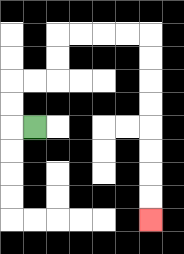{'start': '[1, 5]', 'end': '[6, 9]', 'path_directions': 'L,U,U,R,R,U,U,R,R,R,R,D,D,D,D,D,D,D,D', 'path_coordinates': '[[1, 5], [0, 5], [0, 4], [0, 3], [1, 3], [2, 3], [2, 2], [2, 1], [3, 1], [4, 1], [5, 1], [6, 1], [6, 2], [6, 3], [6, 4], [6, 5], [6, 6], [6, 7], [6, 8], [6, 9]]'}